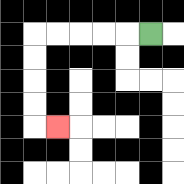{'start': '[6, 1]', 'end': '[2, 5]', 'path_directions': 'L,L,L,L,L,D,D,D,D,R', 'path_coordinates': '[[6, 1], [5, 1], [4, 1], [3, 1], [2, 1], [1, 1], [1, 2], [1, 3], [1, 4], [1, 5], [2, 5]]'}